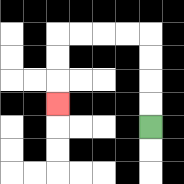{'start': '[6, 5]', 'end': '[2, 4]', 'path_directions': 'U,U,U,U,L,L,L,L,D,D,D', 'path_coordinates': '[[6, 5], [6, 4], [6, 3], [6, 2], [6, 1], [5, 1], [4, 1], [3, 1], [2, 1], [2, 2], [2, 3], [2, 4]]'}